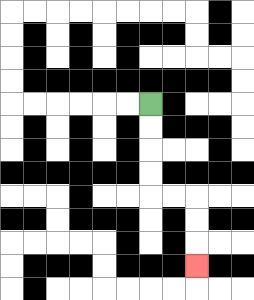{'start': '[6, 4]', 'end': '[8, 11]', 'path_directions': 'D,D,D,D,R,R,D,D,D', 'path_coordinates': '[[6, 4], [6, 5], [6, 6], [6, 7], [6, 8], [7, 8], [8, 8], [8, 9], [8, 10], [8, 11]]'}